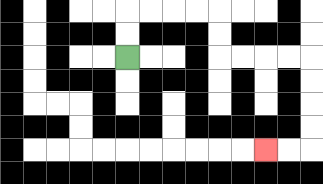{'start': '[5, 2]', 'end': '[11, 6]', 'path_directions': 'U,U,R,R,R,R,D,D,R,R,R,R,D,D,D,D,L,L', 'path_coordinates': '[[5, 2], [5, 1], [5, 0], [6, 0], [7, 0], [8, 0], [9, 0], [9, 1], [9, 2], [10, 2], [11, 2], [12, 2], [13, 2], [13, 3], [13, 4], [13, 5], [13, 6], [12, 6], [11, 6]]'}